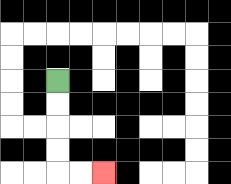{'start': '[2, 3]', 'end': '[4, 7]', 'path_directions': 'D,D,D,D,R,R', 'path_coordinates': '[[2, 3], [2, 4], [2, 5], [2, 6], [2, 7], [3, 7], [4, 7]]'}